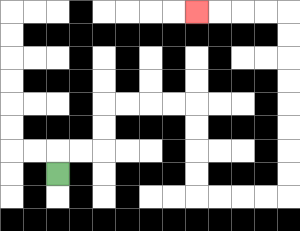{'start': '[2, 7]', 'end': '[8, 0]', 'path_directions': 'U,R,R,U,U,R,R,R,R,D,D,D,D,R,R,R,R,U,U,U,U,U,U,U,U,L,L,L,L', 'path_coordinates': '[[2, 7], [2, 6], [3, 6], [4, 6], [4, 5], [4, 4], [5, 4], [6, 4], [7, 4], [8, 4], [8, 5], [8, 6], [8, 7], [8, 8], [9, 8], [10, 8], [11, 8], [12, 8], [12, 7], [12, 6], [12, 5], [12, 4], [12, 3], [12, 2], [12, 1], [12, 0], [11, 0], [10, 0], [9, 0], [8, 0]]'}